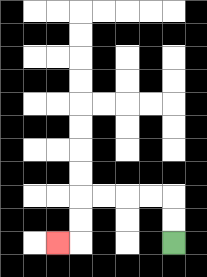{'start': '[7, 10]', 'end': '[2, 10]', 'path_directions': 'U,U,L,L,L,L,D,D,L', 'path_coordinates': '[[7, 10], [7, 9], [7, 8], [6, 8], [5, 8], [4, 8], [3, 8], [3, 9], [3, 10], [2, 10]]'}